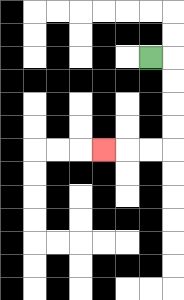{'start': '[6, 2]', 'end': '[4, 6]', 'path_directions': 'R,D,D,D,D,L,L,L', 'path_coordinates': '[[6, 2], [7, 2], [7, 3], [7, 4], [7, 5], [7, 6], [6, 6], [5, 6], [4, 6]]'}